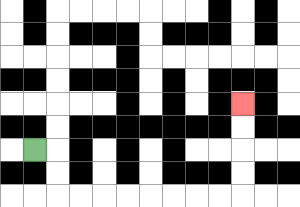{'start': '[1, 6]', 'end': '[10, 4]', 'path_directions': 'R,D,D,R,R,R,R,R,R,R,R,U,U,U,U', 'path_coordinates': '[[1, 6], [2, 6], [2, 7], [2, 8], [3, 8], [4, 8], [5, 8], [6, 8], [7, 8], [8, 8], [9, 8], [10, 8], [10, 7], [10, 6], [10, 5], [10, 4]]'}